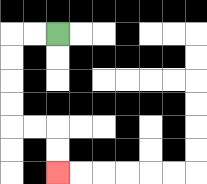{'start': '[2, 1]', 'end': '[2, 7]', 'path_directions': 'L,L,D,D,D,D,R,R,D,D', 'path_coordinates': '[[2, 1], [1, 1], [0, 1], [0, 2], [0, 3], [0, 4], [0, 5], [1, 5], [2, 5], [2, 6], [2, 7]]'}